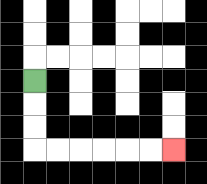{'start': '[1, 3]', 'end': '[7, 6]', 'path_directions': 'D,D,D,R,R,R,R,R,R', 'path_coordinates': '[[1, 3], [1, 4], [1, 5], [1, 6], [2, 6], [3, 6], [4, 6], [5, 6], [6, 6], [7, 6]]'}